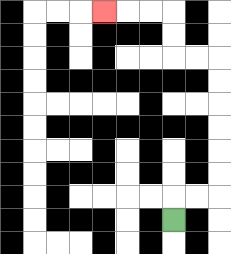{'start': '[7, 9]', 'end': '[4, 0]', 'path_directions': 'U,R,R,U,U,U,U,U,U,L,L,U,U,L,L,L', 'path_coordinates': '[[7, 9], [7, 8], [8, 8], [9, 8], [9, 7], [9, 6], [9, 5], [9, 4], [9, 3], [9, 2], [8, 2], [7, 2], [7, 1], [7, 0], [6, 0], [5, 0], [4, 0]]'}